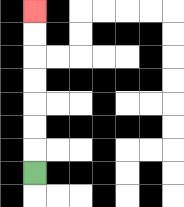{'start': '[1, 7]', 'end': '[1, 0]', 'path_directions': 'U,U,U,U,U,U,U', 'path_coordinates': '[[1, 7], [1, 6], [1, 5], [1, 4], [1, 3], [1, 2], [1, 1], [1, 0]]'}